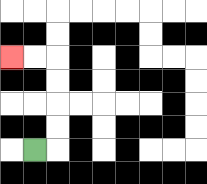{'start': '[1, 6]', 'end': '[0, 2]', 'path_directions': 'R,U,U,U,U,L,L', 'path_coordinates': '[[1, 6], [2, 6], [2, 5], [2, 4], [2, 3], [2, 2], [1, 2], [0, 2]]'}